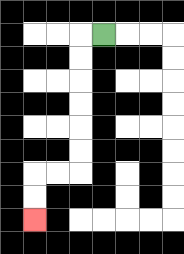{'start': '[4, 1]', 'end': '[1, 9]', 'path_directions': 'L,D,D,D,D,D,D,L,L,D,D', 'path_coordinates': '[[4, 1], [3, 1], [3, 2], [3, 3], [3, 4], [3, 5], [3, 6], [3, 7], [2, 7], [1, 7], [1, 8], [1, 9]]'}